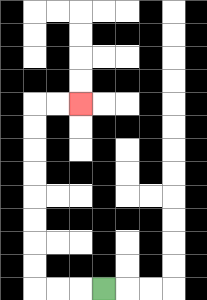{'start': '[4, 12]', 'end': '[3, 4]', 'path_directions': 'L,L,L,U,U,U,U,U,U,U,U,R,R', 'path_coordinates': '[[4, 12], [3, 12], [2, 12], [1, 12], [1, 11], [1, 10], [1, 9], [1, 8], [1, 7], [1, 6], [1, 5], [1, 4], [2, 4], [3, 4]]'}